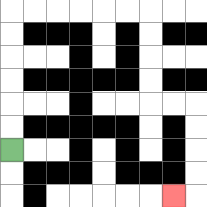{'start': '[0, 6]', 'end': '[7, 8]', 'path_directions': 'U,U,U,U,U,U,R,R,R,R,R,R,D,D,D,D,R,R,D,D,D,D,L', 'path_coordinates': '[[0, 6], [0, 5], [0, 4], [0, 3], [0, 2], [0, 1], [0, 0], [1, 0], [2, 0], [3, 0], [4, 0], [5, 0], [6, 0], [6, 1], [6, 2], [6, 3], [6, 4], [7, 4], [8, 4], [8, 5], [8, 6], [8, 7], [8, 8], [7, 8]]'}